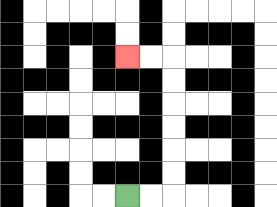{'start': '[5, 8]', 'end': '[5, 2]', 'path_directions': 'R,R,U,U,U,U,U,U,L,L', 'path_coordinates': '[[5, 8], [6, 8], [7, 8], [7, 7], [7, 6], [7, 5], [7, 4], [7, 3], [7, 2], [6, 2], [5, 2]]'}